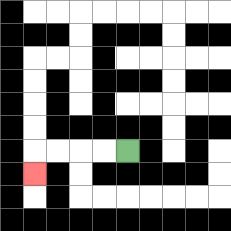{'start': '[5, 6]', 'end': '[1, 7]', 'path_directions': 'L,L,L,L,D', 'path_coordinates': '[[5, 6], [4, 6], [3, 6], [2, 6], [1, 6], [1, 7]]'}